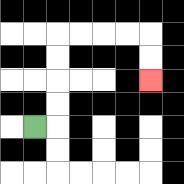{'start': '[1, 5]', 'end': '[6, 3]', 'path_directions': 'R,U,U,U,U,R,R,R,R,D,D', 'path_coordinates': '[[1, 5], [2, 5], [2, 4], [2, 3], [2, 2], [2, 1], [3, 1], [4, 1], [5, 1], [6, 1], [6, 2], [6, 3]]'}